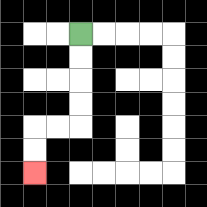{'start': '[3, 1]', 'end': '[1, 7]', 'path_directions': 'D,D,D,D,L,L,D,D', 'path_coordinates': '[[3, 1], [3, 2], [3, 3], [3, 4], [3, 5], [2, 5], [1, 5], [1, 6], [1, 7]]'}